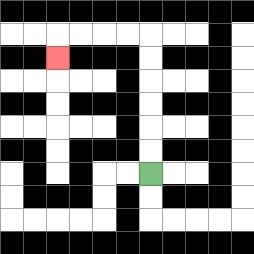{'start': '[6, 7]', 'end': '[2, 2]', 'path_directions': 'U,U,U,U,U,U,L,L,L,L,D', 'path_coordinates': '[[6, 7], [6, 6], [6, 5], [6, 4], [6, 3], [6, 2], [6, 1], [5, 1], [4, 1], [3, 1], [2, 1], [2, 2]]'}